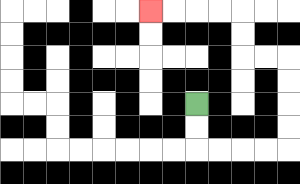{'start': '[8, 4]', 'end': '[6, 0]', 'path_directions': 'D,D,R,R,R,R,U,U,U,U,L,L,U,U,L,L,L,L', 'path_coordinates': '[[8, 4], [8, 5], [8, 6], [9, 6], [10, 6], [11, 6], [12, 6], [12, 5], [12, 4], [12, 3], [12, 2], [11, 2], [10, 2], [10, 1], [10, 0], [9, 0], [8, 0], [7, 0], [6, 0]]'}